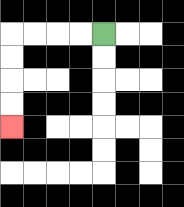{'start': '[4, 1]', 'end': '[0, 5]', 'path_directions': 'L,L,L,L,D,D,D,D', 'path_coordinates': '[[4, 1], [3, 1], [2, 1], [1, 1], [0, 1], [0, 2], [0, 3], [0, 4], [0, 5]]'}